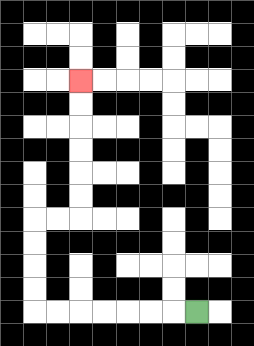{'start': '[8, 13]', 'end': '[3, 3]', 'path_directions': 'L,L,L,L,L,L,L,U,U,U,U,R,R,U,U,U,U,U,U', 'path_coordinates': '[[8, 13], [7, 13], [6, 13], [5, 13], [4, 13], [3, 13], [2, 13], [1, 13], [1, 12], [1, 11], [1, 10], [1, 9], [2, 9], [3, 9], [3, 8], [3, 7], [3, 6], [3, 5], [3, 4], [3, 3]]'}